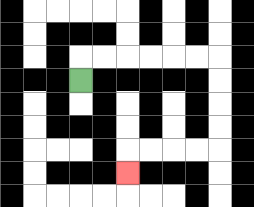{'start': '[3, 3]', 'end': '[5, 7]', 'path_directions': 'U,R,R,R,R,R,R,D,D,D,D,L,L,L,L,D', 'path_coordinates': '[[3, 3], [3, 2], [4, 2], [5, 2], [6, 2], [7, 2], [8, 2], [9, 2], [9, 3], [9, 4], [9, 5], [9, 6], [8, 6], [7, 6], [6, 6], [5, 6], [5, 7]]'}